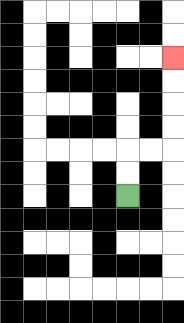{'start': '[5, 8]', 'end': '[7, 2]', 'path_directions': 'U,U,R,R,U,U,U,U', 'path_coordinates': '[[5, 8], [5, 7], [5, 6], [6, 6], [7, 6], [7, 5], [7, 4], [7, 3], [7, 2]]'}